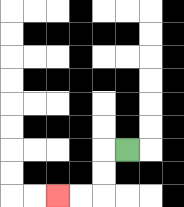{'start': '[5, 6]', 'end': '[2, 8]', 'path_directions': 'L,D,D,L,L', 'path_coordinates': '[[5, 6], [4, 6], [4, 7], [4, 8], [3, 8], [2, 8]]'}